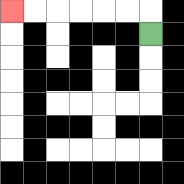{'start': '[6, 1]', 'end': '[0, 0]', 'path_directions': 'U,L,L,L,L,L,L', 'path_coordinates': '[[6, 1], [6, 0], [5, 0], [4, 0], [3, 0], [2, 0], [1, 0], [0, 0]]'}